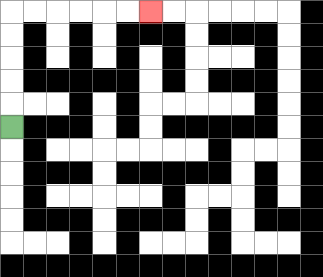{'start': '[0, 5]', 'end': '[6, 0]', 'path_directions': 'U,U,U,U,U,R,R,R,R,R,R', 'path_coordinates': '[[0, 5], [0, 4], [0, 3], [0, 2], [0, 1], [0, 0], [1, 0], [2, 0], [3, 0], [4, 0], [5, 0], [6, 0]]'}